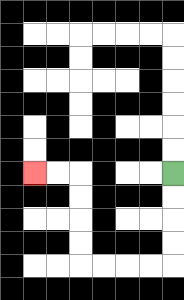{'start': '[7, 7]', 'end': '[1, 7]', 'path_directions': 'D,D,D,D,L,L,L,L,U,U,U,U,L,L', 'path_coordinates': '[[7, 7], [7, 8], [7, 9], [7, 10], [7, 11], [6, 11], [5, 11], [4, 11], [3, 11], [3, 10], [3, 9], [3, 8], [3, 7], [2, 7], [1, 7]]'}